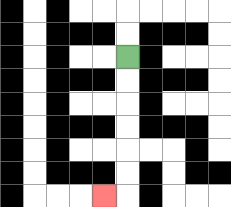{'start': '[5, 2]', 'end': '[4, 8]', 'path_directions': 'D,D,D,D,D,D,L', 'path_coordinates': '[[5, 2], [5, 3], [5, 4], [5, 5], [5, 6], [5, 7], [5, 8], [4, 8]]'}